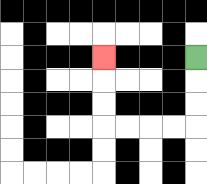{'start': '[8, 2]', 'end': '[4, 2]', 'path_directions': 'D,D,D,L,L,L,L,U,U,U', 'path_coordinates': '[[8, 2], [8, 3], [8, 4], [8, 5], [7, 5], [6, 5], [5, 5], [4, 5], [4, 4], [4, 3], [4, 2]]'}